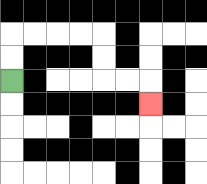{'start': '[0, 3]', 'end': '[6, 4]', 'path_directions': 'U,U,R,R,R,R,D,D,R,R,D', 'path_coordinates': '[[0, 3], [0, 2], [0, 1], [1, 1], [2, 1], [3, 1], [4, 1], [4, 2], [4, 3], [5, 3], [6, 3], [6, 4]]'}